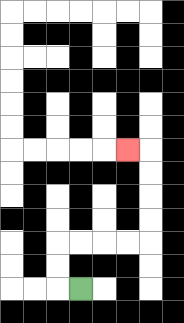{'start': '[3, 12]', 'end': '[5, 6]', 'path_directions': 'L,U,U,R,R,R,R,U,U,U,U,L', 'path_coordinates': '[[3, 12], [2, 12], [2, 11], [2, 10], [3, 10], [4, 10], [5, 10], [6, 10], [6, 9], [6, 8], [6, 7], [6, 6], [5, 6]]'}